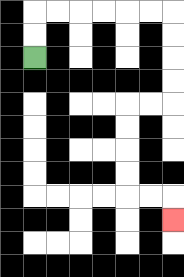{'start': '[1, 2]', 'end': '[7, 9]', 'path_directions': 'U,U,R,R,R,R,R,R,D,D,D,D,L,L,D,D,D,D,R,R,D', 'path_coordinates': '[[1, 2], [1, 1], [1, 0], [2, 0], [3, 0], [4, 0], [5, 0], [6, 0], [7, 0], [7, 1], [7, 2], [7, 3], [7, 4], [6, 4], [5, 4], [5, 5], [5, 6], [5, 7], [5, 8], [6, 8], [7, 8], [7, 9]]'}